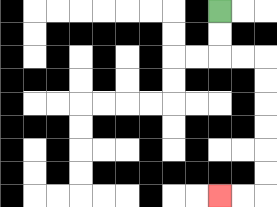{'start': '[9, 0]', 'end': '[9, 8]', 'path_directions': 'D,D,R,R,D,D,D,D,D,D,L,L', 'path_coordinates': '[[9, 0], [9, 1], [9, 2], [10, 2], [11, 2], [11, 3], [11, 4], [11, 5], [11, 6], [11, 7], [11, 8], [10, 8], [9, 8]]'}